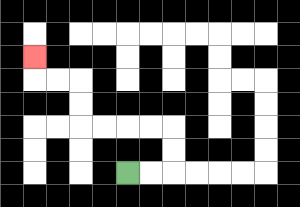{'start': '[5, 7]', 'end': '[1, 2]', 'path_directions': 'R,R,U,U,L,L,L,L,U,U,L,L,U', 'path_coordinates': '[[5, 7], [6, 7], [7, 7], [7, 6], [7, 5], [6, 5], [5, 5], [4, 5], [3, 5], [3, 4], [3, 3], [2, 3], [1, 3], [1, 2]]'}